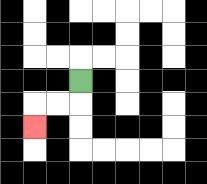{'start': '[3, 3]', 'end': '[1, 5]', 'path_directions': 'D,L,L,D', 'path_coordinates': '[[3, 3], [3, 4], [2, 4], [1, 4], [1, 5]]'}